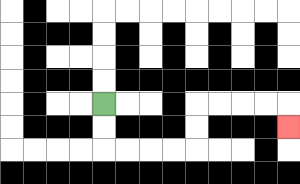{'start': '[4, 4]', 'end': '[12, 5]', 'path_directions': 'D,D,R,R,R,R,U,U,R,R,R,R,D', 'path_coordinates': '[[4, 4], [4, 5], [4, 6], [5, 6], [6, 6], [7, 6], [8, 6], [8, 5], [8, 4], [9, 4], [10, 4], [11, 4], [12, 4], [12, 5]]'}